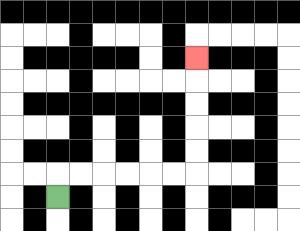{'start': '[2, 8]', 'end': '[8, 2]', 'path_directions': 'U,R,R,R,R,R,R,U,U,U,U,U', 'path_coordinates': '[[2, 8], [2, 7], [3, 7], [4, 7], [5, 7], [6, 7], [7, 7], [8, 7], [8, 6], [8, 5], [8, 4], [8, 3], [8, 2]]'}